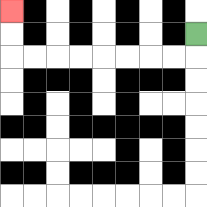{'start': '[8, 1]', 'end': '[0, 0]', 'path_directions': 'D,L,L,L,L,L,L,L,L,U,U', 'path_coordinates': '[[8, 1], [8, 2], [7, 2], [6, 2], [5, 2], [4, 2], [3, 2], [2, 2], [1, 2], [0, 2], [0, 1], [0, 0]]'}